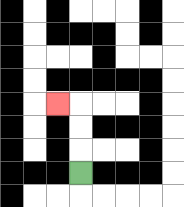{'start': '[3, 7]', 'end': '[2, 4]', 'path_directions': 'U,U,U,L', 'path_coordinates': '[[3, 7], [3, 6], [3, 5], [3, 4], [2, 4]]'}